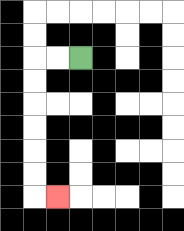{'start': '[3, 2]', 'end': '[2, 8]', 'path_directions': 'L,L,D,D,D,D,D,D,R', 'path_coordinates': '[[3, 2], [2, 2], [1, 2], [1, 3], [1, 4], [1, 5], [1, 6], [1, 7], [1, 8], [2, 8]]'}